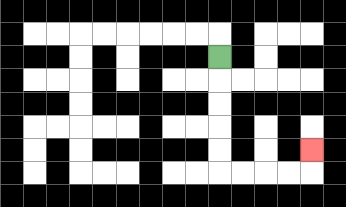{'start': '[9, 2]', 'end': '[13, 6]', 'path_directions': 'D,D,D,D,D,R,R,R,R,U', 'path_coordinates': '[[9, 2], [9, 3], [9, 4], [9, 5], [9, 6], [9, 7], [10, 7], [11, 7], [12, 7], [13, 7], [13, 6]]'}